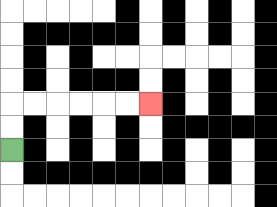{'start': '[0, 6]', 'end': '[6, 4]', 'path_directions': 'U,U,R,R,R,R,R,R', 'path_coordinates': '[[0, 6], [0, 5], [0, 4], [1, 4], [2, 4], [3, 4], [4, 4], [5, 4], [6, 4]]'}